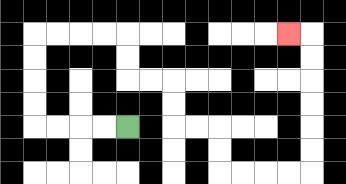{'start': '[5, 5]', 'end': '[12, 1]', 'path_directions': 'L,L,L,L,U,U,U,U,R,R,R,R,D,D,R,R,D,D,R,R,D,D,R,R,R,R,U,U,U,U,U,U,L', 'path_coordinates': '[[5, 5], [4, 5], [3, 5], [2, 5], [1, 5], [1, 4], [1, 3], [1, 2], [1, 1], [2, 1], [3, 1], [4, 1], [5, 1], [5, 2], [5, 3], [6, 3], [7, 3], [7, 4], [7, 5], [8, 5], [9, 5], [9, 6], [9, 7], [10, 7], [11, 7], [12, 7], [13, 7], [13, 6], [13, 5], [13, 4], [13, 3], [13, 2], [13, 1], [12, 1]]'}